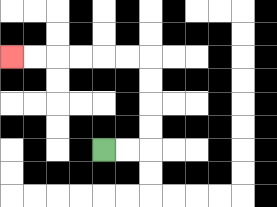{'start': '[4, 6]', 'end': '[0, 2]', 'path_directions': 'R,R,U,U,U,U,L,L,L,L,L,L', 'path_coordinates': '[[4, 6], [5, 6], [6, 6], [6, 5], [6, 4], [6, 3], [6, 2], [5, 2], [4, 2], [3, 2], [2, 2], [1, 2], [0, 2]]'}